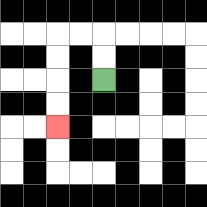{'start': '[4, 3]', 'end': '[2, 5]', 'path_directions': 'U,U,L,L,D,D,D,D', 'path_coordinates': '[[4, 3], [4, 2], [4, 1], [3, 1], [2, 1], [2, 2], [2, 3], [2, 4], [2, 5]]'}